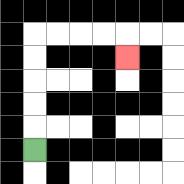{'start': '[1, 6]', 'end': '[5, 2]', 'path_directions': 'U,U,U,U,U,R,R,R,R,D', 'path_coordinates': '[[1, 6], [1, 5], [1, 4], [1, 3], [1, 2], [1, 1], [2, 1], [3, 1], [4, 1], [5, 1], [5, 2]]'}